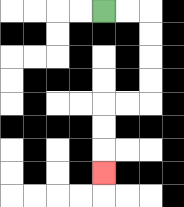{'start': '[4, 0]', 'end': '[4, 7]', 'path_directions': 'R,R,D,D,D,D,L,L,D,D,D', 'path_coordinates': '[[4, 0], [5, 0], [6, 0], [6, 1], [6, 2], [6, 3], [6, 4], [5, 4], [4, 4], [4, 5], [4, 6], [4, 7]]'}